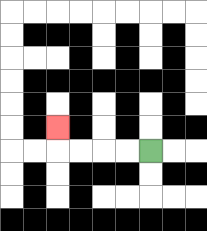{'start': '[6, 6]', 'end': '[2, 5]', 'path_directions': 'L,L,L,L,U', 'path_coordinates': '[[6, 6], [5, 6], [4, 6], [3, 6], [2, 6], [2, 5]]'}